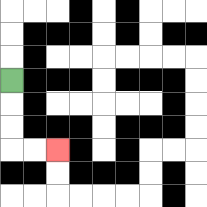{'start': '[0, 3]', 'end': '[2, 6]', 'path_directions': 'D,D,D,R,R', 'path_coordinates': '[[0, 3], [0, 4], [0, 5], [0, 6], [1, 6], [2, 6]]'}